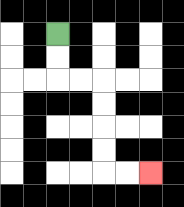{'start': '[2, 1]', 'end': '[6, 7]', 'path_directions': 'D,D,R,R,D,D,D,D,R,R', 'path_coordinates': '[[2, 1], [2, 2], [2, 3], [3, 3], [4, 3], [4, 4], [4, 5], [4, 6], [4, 7], [5, 7], [6, 7]]'}